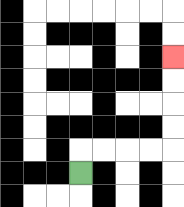{'start': '[3, 7]', 'end': '[7, 2]', 'path_directions': 'U,R,R,R,R,U,U,U,U', 'path_coordinates': '[[3, 7], [3, 6], [4, 6], [5, 6], [6, 6], [7, 6], [7, 5], [7, 4], [7, 3], [7, 2]]'}